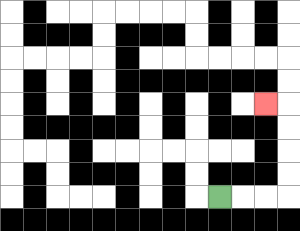{'start': '[9, 8]', 'end': '[11, 4]', 'path_directions': 'R,R,R,U,U,U,U,L', 'path_coordinates': '[[9, 8], [10, 8], [11, 8], [12, 8], [12, 7], [12, 6], [12, 5], [12, 4], [11, 4]]'}